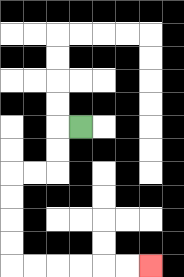{'start': '[3, 5]', 'end': '[6, 11]', 'path_directions': 'L,D,D,L,L,D,D,D,D,R,R,R,R,R,R', 'path_coordinates': '[[3, 5], [2, 5], [2, 6], [2, 7], [1, 7], [0, 7], [0, 8], [0, 9], [0, 10], [0, 11], [1, 11], [2, 11], [3, 11], [4, 11], [5, 11], [6, 11]]'}